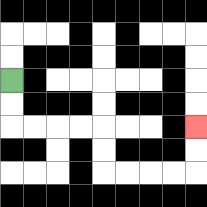{'start': '[0, 3]', 'end': '[8, 5]', 'path_directions': 'D,D,R,R,R,R,D,D,R,R,R,R,U,U', 'path_coordinates': '[[0, 3], [0, 4], [0, 5], [1, 5], [2, 5], [3, 5], [4, 5], [4, 6], [4, 7], [5, 7], [6, 7], [7, 7], [8, 7], [8, 6], [8, 5]]'}